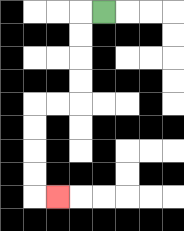{'start': '[4, 0]', 'end': '[2, 8]', 'path_directions': 'L,D,D,D,D,L,L,D,D,D,D,R', 'path_coordinates': '[[4, 0], [3, 0], [3, 1], [3, 2], [3, 3], [3, 4], [2, 4], [1, 4], [1, 5], [1, 6], [1, 7], [1, 8], [2, 8]]'}